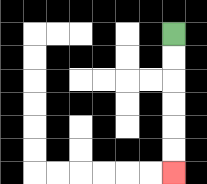{'start': '[7, 1]', 'end': '[7, 7]', 'path_directions': 'D,D,D,D,D,D', 'path_coordinates': '[[7, 1], [7, 2], [7, 3], [7, 4], [7, 5], [7, 6], [7, 7]]'}